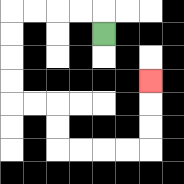{'start': '[4, 1]', 'end': '[6, 3]', 'path_directions': 'U,L,L,L,L,D,D,D,D,R,R,D,D,R,R,R,R,U,U,U', 'path_coordinates': '[[4, 1], [4, 0], [3, 0], [2, 0], [1, 0], [0, 0], [0, 1], [0, 2], [0, 3], [0, 4], [1, 4], [2, 4], [2, 5], [2, 6], [3, 6], [4, 6], [5, 6], [6, 6], [6, 5], [6, 4], [6, 3]]'}